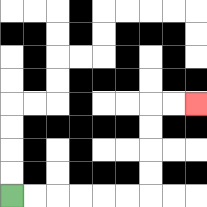{'start': '[0, 8]', 'end': '[8, 4]', 'path_directions': 'R,R,R,R,R,R,U,U,U,U,R,R', 'path_coordinates': '[[0, 8], [1, 8], [2, 8], [3, 8], [4, 8], [5, 8], [6, 8], [6, 7], [6, 6], [6, 5], [6, 4], [7, 4], [8, 4]]'}